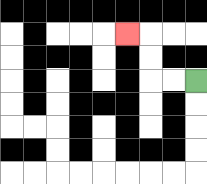{'start': '[8, 3]', 'end': '[5, 1]', 'path_directions': 'L,L,U,U,L', 'path_coordinates': '[[8, 3], [7, 3], [6, 3], [6, 2], [6, 1], [5, 1]]'}